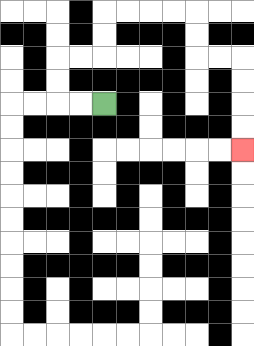{'start': '[4, 4]', 'end': '[10, 6]', 'path_directions': 'L,L,U,U,R,R,U,U,R,R,R,R,D,D,R,R,D,D,D,D', 'path_coordinates': '[[4, 4], [3, 4], [2, 4], [2, 3], [2, 2], [3, 2], [4, 2], [4, 1], [4, 0], [5, 0], [6, 0], [7, 0], [8, 0], [8, 1], [8, 2], [9, 2], [10, 2], [10, 3], [10, 4], [10, 5], [10, 6]]'}